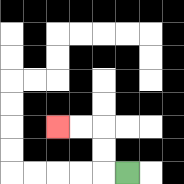{'start': '[5, 7]', 'end': '[2, 5]', 'path_directions': 'L,U,U,L,L', 'path_coordinates': '[[5, 7], [4, 7], [4, 6], [4, 5], [3, 5], [2, 5]]'}